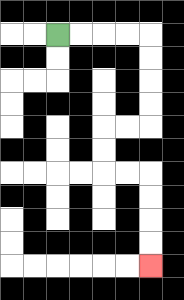{'start': '[2, 1]', 'end': '[6, 11]', 'path_directions': 'R,R,R,R,D,D,D,D,L,L,D,D,R,R,D,D,D,D', 'path_coordinates': '[[2, 1], [3, 1], [4, 1], [5, 1], [6, 1], [6, 2], [6, 3], [6, 4], [6, 5], [5, 5], [4, 5], [4, 6], [4, 7], [5, 7], [6, 7], [6, 8], [6, 9], [6, 10], [6, 11]]'}